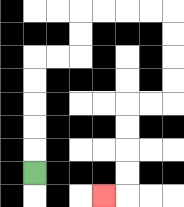{'start': '[1, 7]', 'end': '[4, 8]', 'path_directions': 'U,U,U,U,U,R,R,U,U,R,R,R,R,D,D,D,D,L,L,D,D,D,D,L', 'path_coordinates': '[[1, 7], [1, 6], [1, 5], [1, 4], [1, 3], [1, 2], [2, 2], [3, 2], [3, 1], [3, 0], [4, 0], [5, 0], [6, 0], [7, 0], [7, 1], [7, 2], [7, 3], [7, 4], [6, 4], [5, 4], [5, 5], [5, 6], [5, 7], [5, 8], [4, 8]]'}